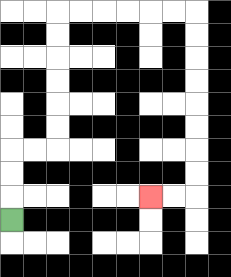{'start': '[0, 9]', 'end': '[6, 8]', 'path_directions': 'U,U,U,R,R,U,U,U,U,U,U,R,R,R,R,R,R,D,D,D,D,D,D,D,D,L,L', 'path_coordinates': '[[0, 9], [0, 8], [0, 7], [0, 6], [1, 6], [2, 6], [2, 5], [2, 4], [2, 3], [2, 2], [2, 1], [2, 0], [3, 0], [4, 0], [5, 0], [6, 0], [7, 0], [8, 0], [8, 1], [8, 2], [8, 3], [8, 4], [8, 5], [8, 6], [8, 7], [8, 8], [7, 8], [6, 8]]'}